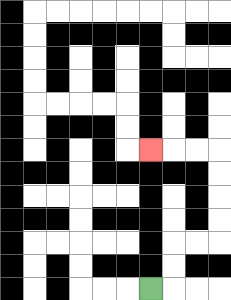{'start': '[6, 12]', 'end': '[6, 6]', 'path_directions': 'R,U,U,R,R,U,U,U,U,L,L,L', 'path_coordinates': '[[6, 12], [7, 12], [7, 11], [7, 10], [8, 10], [9, 10], [9, 9], [9, 8], [9, 7], [9, 6], [8, 6], [7, 6], [6, 6]]'}